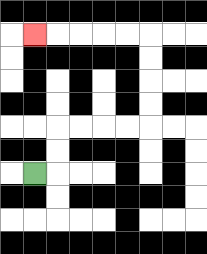{'start': '[1, 7]', 'end': '[1, 1]', 'path_directions': 'R,U,U,R,R,R,R,U,U,U,U,L,L,L,L,L', 'path_coordinates': '[[1, 7], [2, 7], [2, 6], [2, 5], [3, 5], [4, 5], [5, 5], [6, 5], [6, 4], [6, 3], [6, 2], [6, 1], [5, 1], [4, 1], [3, 1], [2, 1], [1, 1]]'}